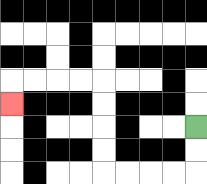{'start': '[8, 5]', 'end': '[0, 4]', 'path_directions': 'D,D,L,L,L,L,U,U,U,U,L,L,L,L,D', 'path_coordinates': '[[8, 5], [8, 6], [8, 7], [7, 7], [6, 7], [5, 7], [4, 7], [4, 6], [4, 5], [4, 4], [4, 3], [3, 3], [2, 3], [1, 3], [0, 3], [0, 4]]'}